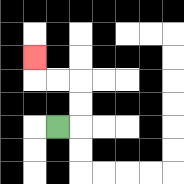{'start': '[2, 5]', 'end': '[1, 2]', 'path_directions': 'R,U,U,L,L,U', 'path_coordinates': '[[2, 5], [3, 5], [3, 4], [3, 3], [2, 3], [1, 3], [1, 2]]'}